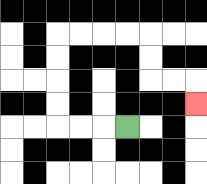{'start': '[5, 5]', 'end': '[8, 4]', 'path_directions': 'L,L,L,U,U,U,U,R,R,R,R,D,D,R,R,D', 'path_coordinates': '[[5, 5], [4, 5], [3, 5], [2, 5], [2, 4], [2, 3], [2, 2], [2, 1], [3, 1], [4, 1], [5, 1], [6, 1], [6, 2], [6, 3], [7, 3], [8, 3], [8, 4]]'}